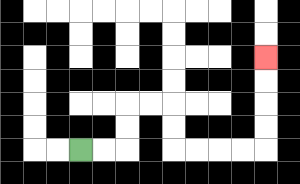{'start': '[3, 6]', 'end': '[11, 2]', 'path_directions': 'R,R,U,U,R,R,D,D,R,R,R,R,U,U,U,U', 'path_coordinates': '[[3, 6], [4, 6], [5, 6], [5, 5], [5, 4], [6, 4], [7, 4], [7, 5], [7, 6], [8, 6], [9, 6], [10, 6], [11, 6], [11, 5], [11, 4], [11, 3], [11, 2]]'}